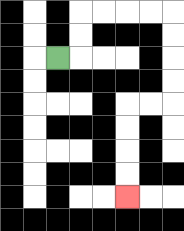{'start': '[2, 2]', 'end': '[5, 8]', 'path_directions': 'R,U,U,R,R,R,R,D,D,D,D,L,L,D,D,D,D', 'path_coordinates': '[[2, 2], [3, 2], [3, 1], [3, 0], [4, 0], [5, 0], [6, 0], [7, 0], [7, 1], [7, 2], [7, 3], [7, 4], [6, 4], [5, 4], [5, 5], [5, 6], [5, 7], [5, 8]]'}